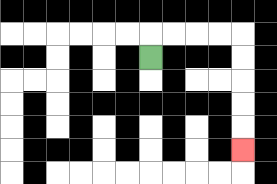{'start': '[6, 2]', 'end': '[10, 6]', 'path_directions': 'U,R,R,R,R,D,D,D,D,D', 'path_coordinates': '[[6, 2], [6, 1], [7, 1], [8, 1], [9, 1], [10, 1], [10, 2], [10, 3], [10, 4], [10, 5], [10, 6]]'}